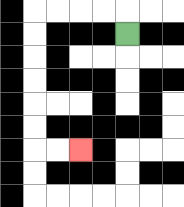{'start': '[5, 1]', 'end': '[3, 6]', 'path_directions': 'U,L,L,L,L,D,D,D,D,D,D,R,R', 'path_coordinates': '[[5, 1], [5, 0], [4, 0], [3, 0], [2, 0], [1, 0], [1, 1], [1, 2], [1, 3], [1, 4], [1, 5], [1, 6], [2, 6], [3, 6]]'}